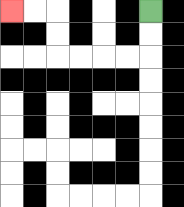{'start': '[6, 0]', 'end': '[0, 0]', 'path_directions': 'D,D,L,L,L,L,U,U,L,L', 'path_coordinates': '[[6, 0], [6, 1], [6, 2], [5, 2], [4, 2], [3, 2], [2, 2], [2, 1], [2, 0], [1, 0], [0, 0]]'}